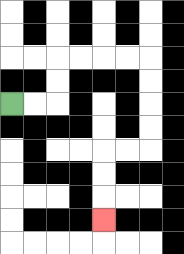{'start': '[0, 4]', 'end': '[4, 9]', 'path_directions': 'R,R,U,U,R,R,R,R,D,D,D,D,L,L,D,D,D', 'path_coordinates': '[[0, 4], [1, 4], [2, 4], [2, 3], [2, 2], [3, 2], [4, 2], [5, 2], [6, 2], [6, 3], [6, 4], [6, 5], [6, 6], [5, 6], [4, 6], [4, 7], [4, 8], [4, 9]]'}